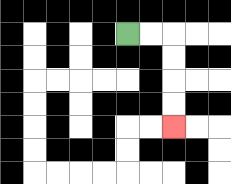{'start': '[5, 1]', 'end': '[7, 5]', 'path_directions': 'R,R,D,D,D,D', 'path_coordinates': '[[5, 1], [6, 1], [7, 1], [7, 2], [7, 3], [7, 4], [7, 5]]'}